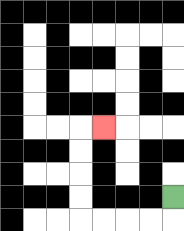{'start': '[7, 8]', 'end': '[4, 5]', 'path_directions': 'D,L,L,L,L,U,U,U,U,R', 'path_coordinates': '[[7, 8], [7, 9], [6, 9], [5, 9], [4, 9], [3, 9], [3, 8], [3, 7], [3, 6], [3, 5], [4, 5]]'}